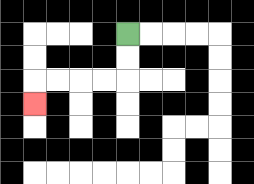{'start': '[5, 1]', 'end': '[1, 4]', 'path_directions': 'D,D,L,L,L,L,D', 'path_coordinates': '[[5, 1], [5, 2], [5, 3], [4, 3], [3, 3], [2, 3], [1, 3], [1, 4]]'}